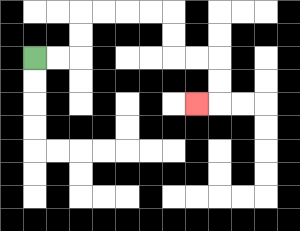{'start': '[1, 2]', 'end': '[8, 4]', 'path_directions': 'R,R,U,U,R,R,R,R,D,D,R,R,D,D,L', 'path_coordinates': '[[1, 2], [2, 2], [3, 2], [3, 1], [3, 0], [4, 0], [5, 0], [6, 0], [7, 0], [7, 1], [7, 2], [8, 2], [9, 2], [9, 3], [9, 4], [8, 4]]'}